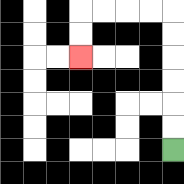{'start': '[7, 6]', 'end': '[3, 2]', 'path_directions': 'U,U,U,U,U,U,L,L,L,L,D,D', 'path_coordinates': '[[7, 6], [7, 5], [7, 4], [7, 3], [7, 2], [7, 1], [7, 0], [6, 0], [5, 0], [4, 0], [3, 0], [3, 1], [3, 2]]'}